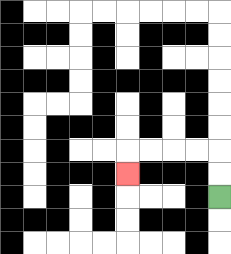{'start': '[9, 8]', 'end': '[5, 7]', 'path_directions': 'U,U,L,L,L,L,D', 'path_coordinates': '[[9, 8], [9, 7], [9, 6], [8, 6], [7, 6], [6, 6], [5, 6], [5, 7]]'}